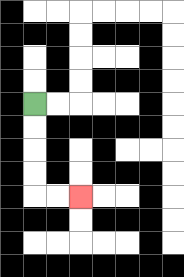{'start': '[1, 4]', 'end': '[3, 8]', 'path_directions': 'D,D,D,D,R,R', 'path_coordinates': '[[1, 4], [1, 5], [1, 6], [1, 7], [1, 8], [2, 8], [3, 8]]'}